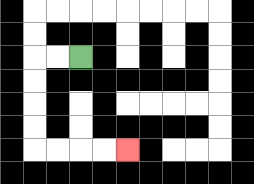{'start': '[3, 2]', 'end': '[5, 6]', 'path_directions': 'L,L,D,D,D,D,R,R,R,R', 'path_coordinates': '[[3, 2], [2, 2], [1, 2], [1, 3], [1, 4], [1, 5], [1, 6], [2, 6], [3, 6], [4, 6], [5, 6]]'}